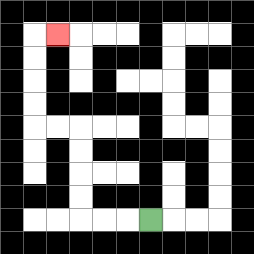{'start': '[6, 9]', 'end': '[2, 1]', 'path_directions': 'L,L,L,U,U,U,U,L,L,U,U,U,U,R', 'path_coordinates': '[[6, 9], [5, 9], [4, 9], [3, 9], [3, 8], [3, 7], [3, 6], [3, 5], [2, 5], [1, 5], [1, 4], [1, 3], [1, 2], [1, 1], [2, 1]]'}